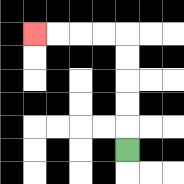{'start': '[5, 6]', 'end': '[1, 1]', 'path_directions': 'U,U,U,U,U,L,L,L,L', 'path_coordinates': '[[5, 6], [5, 5], [5, 4], [5, 3], [5, 2], [5, 1], [4, 1], [3, 1], [2, 1], [1, 1]]'}